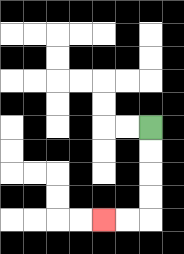{'start': '[6, 5]', 'end': '[4, 9]', 'path_directions': 'D,D,D,D,L,L', 'path_coordinates': '[[6, 5], [6, 6], [6, 7], [6, 8], [6, 9], [5, 9], [4, 9]]'}